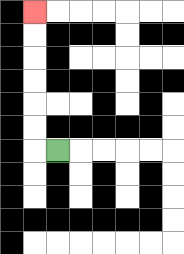{'start': '[2, 6]', 'end': '[1, 0]', 'path_directions': 'L,U,U,U,U,U,U', 'path_coordinates': '[[2, 6], [1, 6], [1, 5], [1, 4], [1, 3], [1, 2], [1, 1], [1, 0]]'}